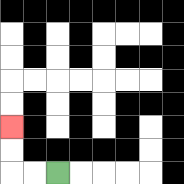{'start': '[2, 7]', 'end': '[0, 5]', 'path_directions': 'L,L,U,U', 'path_coordinates': '[[2, 7], [1, 7], [0, 7], [0, 6], [0, 5]]'}